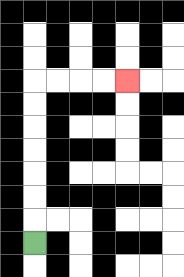{'start': '[1, 10]', 'end': '[5, 3]', 'path_directions': 'U,U,U,U,U,U,U,R,R,R,R', 'path_coordinates': '[[1, 10], [1, 9], [1, 8], [1, 7], [1, 6], [1, 5], [1, 4], [1, 3], [2, 3], [3, 3], [4, 3], [5, 3]]'}